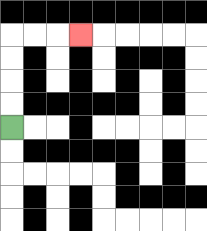{'start': '[0, 5]', 'end': '[3, 1]', 'path_directions': 'U,U,U,U,R,R,R', 'path_coordinates': '[[0, 5], [0, 4], [0, 3], [0, 2], [0, 1], [1, 1], [2, 1], [3, 1]]'}